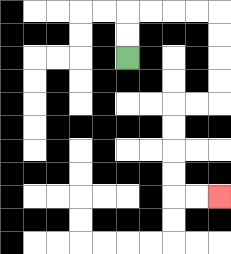{'start': '[5, 2]', 'end': '[9, 8]', 'path_directions': 'U,U,R,R,R,R,D,D,D,D,L,L,D,D,D,D,R,R', 'path_coordinates': '[[5, 2], [5, 1], [5, 0], [6, 0], [7, 0], [8, 0], [9, 0], [9, 1], [9, 2], [9, 3], [9, 4], [8, 4], [7, 4], [7, 5], [7, 6], [7, 7], [7, 8], [8, 8], [9, 8]]'}